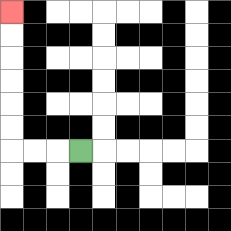{'start': '[3, 6]', 'end': '[0, 0]', 'path_directions': 'L,L,L,U,U,U,U,U,U', 'path_coordinates': '[[3, 6], [2, 6], [1, 6], [0, 6], [0, 5], [0, 4], [0, 3], [0, 2], [0, 1], [0, 0]]'}